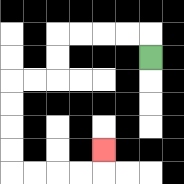{'start': '[6, 2]', 'end': '[4, 6]', 'path_directions': 'U,L,L,L,L,D,D,L,L,D,D,D,D,R,R,R,R,U', 'path_coordinates': '[[6, 2], [6, 1], [5, 1], [4, 1], [3, 1], [2, 1], [2, 2], [2, 3], [1, 3], [0, 3], [0, 4], [0, 5], [0, 6], [0, 7], [1, 7], [2, 7], [3, 7], [4, 7], [4, 6]]'}